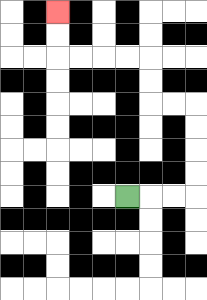{'start': '[5, 8]', 'end': '[2, 0]', 'path_directions': 'R,R,R,U,U,U,U,L,L,U,U,L,L,L,L,U,U', 'path_coordinates': '[[5, 8], [6, 8], [7, 8], [8, 8], [8, 7], [8, 6], [8, 5], [8, 4], [7, 4], [6, 4], [6, 3], [6, 2], [5, 2], [4, 2], [3, 2], [2, 2], [2, 1], [2, 0]]'}